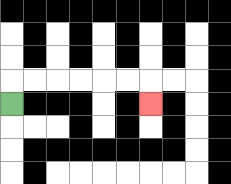{'start': '[0, 4]', 'end': '[6, 4]', 'path_directions': 'U,R,R,R,R,R,R,D', 'path_coordinates': '[[0, 4], [0, 3], [1, 3], [2, 3], [3, 3], [4, 3], [5, 3], [6, 3], [6, 4]]'}